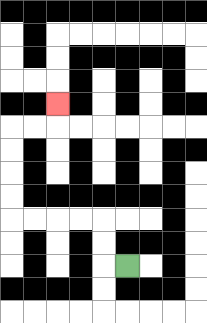{'start': '[5, 11]', 'end': '[2, 4]', 'path_directions': 'L,U,U,L,L,L,L,U,U,U,U,R,R,U', 'path_coordinates': '[[5, 11], [4, 11], [4, 10], [4, 9], [3, 9], [2, 9], [1, 9], [0, 9], [0, 8], [0, 7], [0, 6], [0, 5], [1, 5], [2, 5], [2, 4]]'}